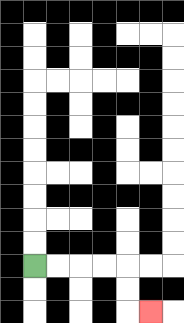{'start': '[1, 11]', 'end': '[6, 13]', 'path_directions': 'R,R,R,R,D,D,R', 'path_coordinates': '[[1, 11], [2, 11], [3, 11], [4, 11], [5, 11], [5, 12], [5, 13], [6, 13]]'}